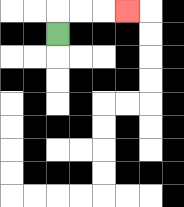{'start': '[2, 1]', 'end': '[5, 0]', 'path_directions': 'U,R,R,R', 'path_coordinates': '[[2, 1], [2, 0], [3, 0], [4, 0], [5, 0]]'}